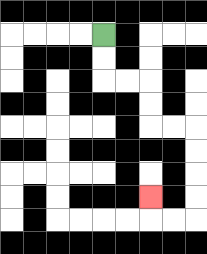{'start': '[4, 1]', 'end': '[6, 8]', 'path_directions': 'D,D,R,R,D,D,R,R,D,D,D,D,L,L,U', 'path_coordinates': '[[4, 1], [4, 2], [4, 3], [5, 3], [6, 3], [6, 4], [6, 5], [7, 5], [8, 5], [8, 6], [8, 7], [8, 8], [8, 9], [7, 9], [6, 9], [6, 8]]'}